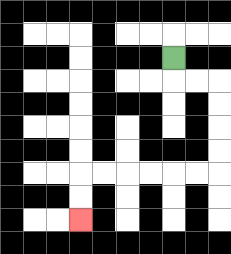{'start': '[7, 2]', 'end': '[3, 9]', 'path_directions': 'D,R,R,D,D,D,D,L,L,L,L,L,L,D,D', 'path_coordinates': '[[7, 2], [7, 3], [8, 3], [9, 3], [9, 4], [9, 5], [9, 6], [9, 7], [8, 7], [7, 7], [6, 7], [5, 7], [4, 7], [3, 7], [3, 8], [3, 9]]'}